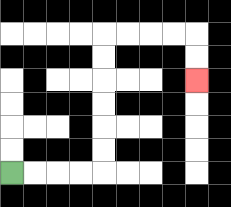{'start': '[0, 7]', 'end': '[8, 3]', 'path_directions': 'R,R,R,R,U,U,U,U,U,U,R,R,R,R,D,D', 'path_coordinates': '[[0, 7], [1, 7], [2, 7], [3, 7], [4, 7], [4, 6], [4, 5], [4, 4], [4, 3], [4, 2], [4, 1], [5, 1], [6, 1], [7, 1], [8, 1], [8, 2], [8, 3]]'}